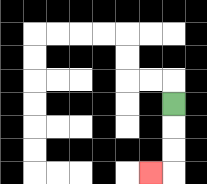{'start': '[7, 4]', 'end': '[6, 7]', 'path_directions': 'D,D,D,L', 'path_coordinates': '[[7, 4], [7, 5], [7, 6], [7, 7], [6, 7]]'}